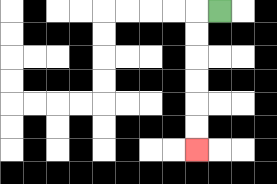{'start': '[9, 0]', 'end': '[8, 6]', 'path_directions': 'L,D,D,D,D,D,D', 'path_coordinates': '[[9, 0], [8, 0], [8, 1], [8, 2], [8, 3], [8, 4], [8, 5], [8, 6]]'}